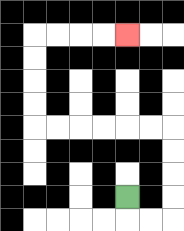{'start': '[5, 8]', 'end': '[5, 1]', 'path_directions': 'D,R,R,U,U,U,U,L,L,L,L,L,L,U,U,U,U,R,R,R,R', 'path_coordinates': '[[5, 8], [5, 9], [6, 9], [7, 9], [7, 8], [7, 7], [7, 6], [7, 5], [6, 5], [5, 5], [4, 5], [3, 5], [2, 5], [1, 5], [1, 4], [1, 3], [1, 2], [1, 1], [2, 1], [3, 1], [4, 1], [5, 1]]'}